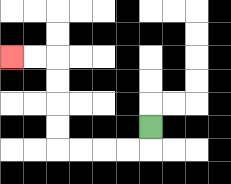{'start': '[6, 5]', 'end': '[0, 2]', 'path_directions': 'D,L,L,L,L,U,U,U,U,L,L', 'path_coordinates': '[[6, 5], [6, 6], [5, 6], [4, 6], [3, 6], [2, 6], [2, 5], [2, 4], [2, 3], [2, 2], [1, 2], [0, 2]]'}